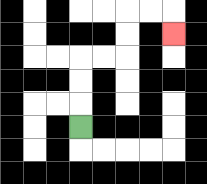{'start': '[3, 5]', 'end': '[7, 1]', 'path_directions': 'U,U,U,R,R,U,U,R,R,D', 'path_coordinates': '[[3, 5], [3, 4], [3, 3], [3, 2], [4, 2], [5, 2], [5, 1], [5, 0], [6, 0], [7, 0], [7, 1]]'}